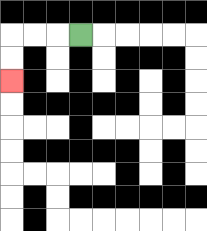{'start': '[3, 1]', 'end': '[0, 3]', 'path_directions': 'L,L,L,D,D', 'path_coordinates': '[[3, 1], [2, 1], [1, 1], [0, 1], [0, 2], [0, 3]]'}